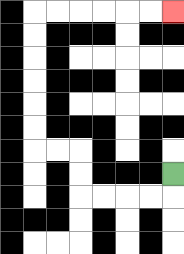{'start': '[7, 7]', 'end': '[7, 0]', 'path_directions': 'D,L,L,L,L,U,U,L,L,U,U,U,U,U,U,R,R,R,R,R,R', 'path_coordinates': '[[7, 7], [7, 8], [6, 8], [5, 8], [4, 8], [3, 8], [3, 7], [3, 6], [2, 6], [1, 6], [1, 5], [1, 4], [1, 3], [1, 2], [1, 1], [1, 0], [2, 0], [3, 0], [4, 0], [5, 0], [6, 0], [7, 0]]'}